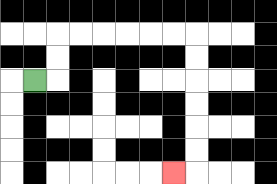{'start': '[1, 3]', 'end': '[7, 7]', 'path_directions': 'R,U,U,R,R,R,R,R,R,D,D,D,D,D,D,L', 'path_coordinates': '[[1, 3], [2, 3], [2, 2], [2, 1], [3, 1], [4, 1], [5, 1], [6, 1], [7, 1], [8, 1], [8, 2], [8, 3], [8, 4], [8, 5], [8, 6], [8, 7], [7, 7]]'}